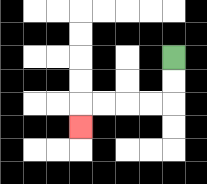{'start': '[7, 2]', 'end': '[3, 5]', 'path_directions': 'D,D,L,L,L,L,D', 'path_coordinates': '[[7, 2], [7, 3], [7, 4], [6, 4], [5, 4], [4, 4], [3, 4], [3, 5]]'}